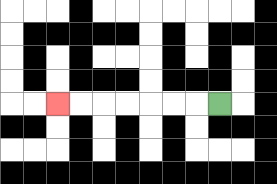{'start': '[9, 4]', 'end': '[2, 4]', 'path_directions': 'L,L,L,L,L,L,L', 'path_coordinates': '[[9, 4], [8, 4], [7, 4], [6, 4], [5, 4], [4, 4], [3, 4], [2, 4]]'}